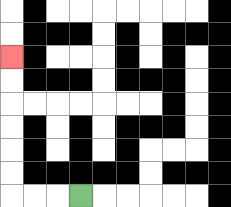{'start': '[3, 8]', 'end': '[0, 2]', 'path_directions': 'L,L,L,U,U,U,U,U,U', 'path_coordinates': '[[3, 8], [2, 8], [1, 8], [0, 8], [0, 7], [0, 6], [0, 5], [0, 4], [0, 3], [0, 2]]'}